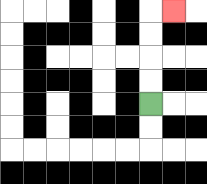{'start': '[6, 4]', 'end': '[7, 0]', 'path_directions': 'U,U,U,U,R', 'path_coordinates': '[[6, 4], [6, 3], [6, 2], [6, 1], [6, 0], [7, 0]]'}